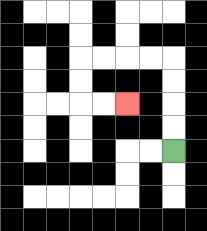{'start': '[7, 6]', 'end': '[5, 4]', 'path_directions': 'U,U,U,U,L,L,L,L,D,D,R,R', 'path_coordinates': '[[7, 6], [7, 5], [7, 4], [7, 3], [7, 2], [6, 2], [5, 2], [4, 2], [3, 2], [3, 3], [3, 4], [4, 4], [5, 4]]'}